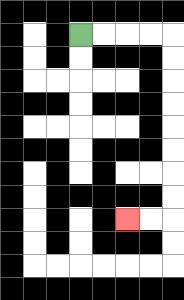{'start': '[3, 1]', 'end': '[5, 9]', 'path_directions': 'R,R,R,R,D,D,D,D,D,D,D,D,L,L', 'path_coordinates': '[[3, 1], [4, 1], [5, 1], [6, 1], [7, 1], [7, 2], [7, 3], [7, 4], [7, 5], [7, 6], [7, 7], [7, 8], [7, 9], [6, 9], [5, 9]]'}